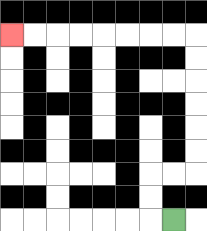{'start': '[7, 9]', 'end': '[0, 1]', 'path_directions': 'L,U,U,R,R,U,U,U,U,U,U,L,L,L,L,L,L,L,L', 'path_coordinates': '[[7, 9], [6, 9], [6, 8], [6, 7], [7, 7], [8, 7], [8, 6], [8, 5], [8, 4], [8, 3], [8, 2], [8, 1], [7, 1], [6, 1], [5, 1], [4, 1], [3, 1], [2, 1], [1, 1], [0, 1]]'}